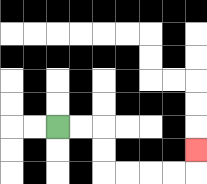{'start': '[2, 5]', 'end': '[8, 6]', 'path_directions': 'R,R,D,D,R,R,R,R,U', 'path_coordinates': '[[2, 5], [3, 5], [4, 5], [4, 6], [4, 7], [5, 7], [6, 7], [7, 7], [8, 7], [8, 6]]'}